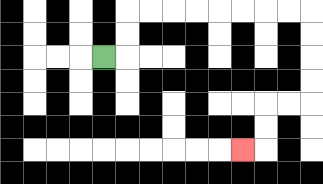{'start': '[4, 2]', 'end': '[10, 6]', 'path_directions': 'R,U,U,R,R,R,R,R,R,R,R,D,D,D,D,L,L,D,D,L', 'path_coordinates': '[[4, 2], [5, 2], [5, 1], [5, 0], [6, 0], [7, 0], [8, 0], [9, 0], [10, 0], [11, 0], [12, 0], [13, 0], [13, 1], [13, 2], [13, 3], [13, 4], [12, 4], [11, 4], [11, 5], [11, 6], [10, 6]]'}